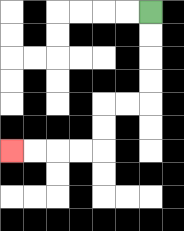{'start': '[6, 0]', 'end': '[0, 6]', 'path_directions': 'D,D,D,D,L,L,D,D,L,L,L,L', 'path_coordinates': '[[6, 0], [6, 1], [6, 2], [6, 3], [6, 4], [5, 4], [4, 4], [4, 5], [4, 6], [3, 6], [2, 6], [1, 6], [0, 6]]'}